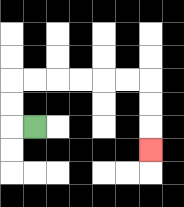{'start': '[1, 5]', 'end': '[6, 6]', 'path_directions': 'L,U,U,R,R,R,R,R,R,D,D,D', 'path_coordinates': '[[1, 5], [0, 5], [0, 4], [0, 3], [1, 3], [2, 3], [3, 3], [4, 3], [5, 3], [6, 3], [6, 4], [6, 5], [6, 6]]'}